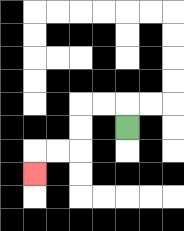{'start': '[5, 5]', 'end': '[1, 7]', 'path_directions': 'U,L,L,D,D,L,L,D', 'path_coordinates': '[[5, 5], [5, 4], [4, 4], [3, 4], [3, 5], [3, 6], [2, 6], [1, 6], [1, 7]]'}